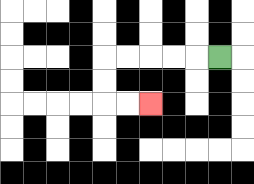{'start': '[9, 2]', 'end': '[6, 4]', 'path_directions': 'L,L,L,L,L,D,D,R,R', 'path_coordinates': '[[9, 2], [8, 2], [7, 2], [6, 2], [5, 2], [4, 2], [4, 3], [4, 4], [5, 4], [6, 4]]'}